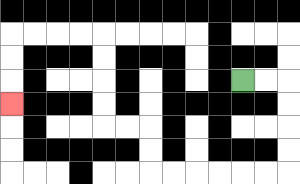{'start': '[10, 3]', 'end': '[0, 4]', 'path_directions': 'R,R,D,D,D,D,L,L,L,L,L,L,U,U,L,L,U,U,U,U,L,L,L,L,D,D,D', 'path_coordinates': '[[10, 3], [11, 3], [12, 3], [12, 4], [12, 5], [12, 6], [12, 7], [11, 7], [10, 7], [9, 7], [8, 7], [7, 7], [6, 7], [6, 6], [6, 5], [5, 5], [4, 5], [4, 4], [4, 3], [4, 2], [4, 1], [3, 1], [2, 1], [1, 1], [0, 1], [0, 2], [0, 3], [0, 4]]'}